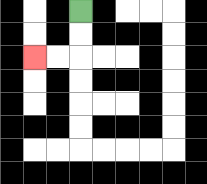{'start': '[3, 0]', 'end': '[1, 2]', 'path_directions': 'D,D,L,L', 'path_coordinates': '[[3, 0], [3, 1], [3, 2], [2, 2], [1, 2]]'}